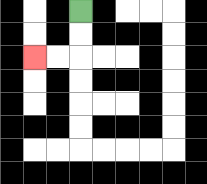{'start': '[3, 0]', 'end': '[1, 2]', 'path_directions': 'D,D,L,L', 'path_coordinates': '[[3, 0], [3, 1], [3, 2], [2, 2], [1, 2]]'}